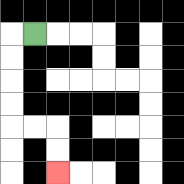{'start': '[1, 1]', 'end': '[2, 7]', 'path_directions': 'L,D,D,D,D,R,R,D,D', 'path_coordinates': '[[1, 1], [0, 1], [0, 2], [0, 3], [0, 4], [0, 5], [1, 5], [2, 5], [2, 6], [2, 7]]'}